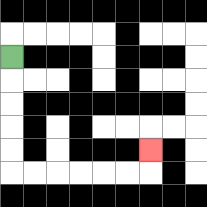{'start': '[0, 2]', 'end': '[6, 6]', 'path_directions': 'D,D,D,D,D,R,R,R,R,R,R,U', 'path_coordinates': '[[0, 2], [0, 3], [0, 4], [0, 5], [0, 6], [0, 7], [1, 7], [2, 7], [3, 7], [4, 7], [5, 7], [6, 7], [6, 6]]'}